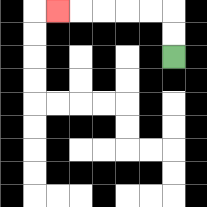{'start': '[7, 2]', 'end': '[2, 0]', 'path_directions': 'U,U,L,L,L,L,L', 'path_coordinates': '[[7, 2], [7, 1], [7, 0], [6, 0], [5, 0], [4, 0], [3, 0], [2, 0]]'}